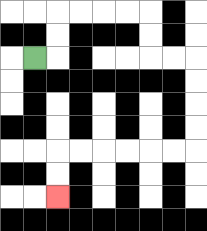{'start': '[1, 2]', 'end': '[2, 8]', 'path_directions': 'R,U,U,R,R,R,R,D,D,R,R,D,D,D,D,L,L,L,L,L,L,D,D', 'path_coordinates': '[[1, 2], [2, 2], [2, 1], [2, 0], [3, 0], [4, 0], [5, 0], [6, 0], [6, 1], [6, 2], [7, 2], [8, 2], [8, 3], [8, 4], [8, 5], [8, 6], [7, 6], [6, 6], [5, 6], [4, 6], [3, 6], [2, 6], [2, 7], [2, 8]]'}